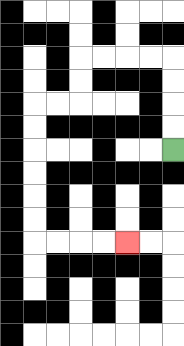{'start': '[7, 6]', 'end': '[5, 10]', 'path_directions': 'U,U,U,U,L,L,L,L,D,D,L,L,D,D,D,D,D,D,R,R,R,R', 'path_coordinates': '[[7, 6], [7, 5], [7, 4], [7, 3], [7, 2], [6, 2], [5, 2], [4, 2], [3, 2], [3, 3], [3, 4], [2, 4], [1, 4], [1, 5], [1, 6], [1, 7], [1, 8], [1, 9], [1, 10], [2, 10], [3, 10], [4, 10], [5, 10]]'}